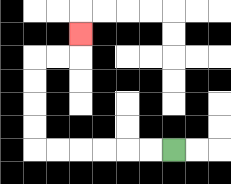{'start': '[7, 6]', 'end': '[3, 1]', 'path_directions': 'L,L,L,L,L,L,U,U,U,U,R,R,U', 'path_coordinates': '[[7, 6], [6, 6], [5, 6], [4, 6], [3, 6], [2, 6], [1, 6], [1, 5], [1, 4], [1, 3], [1, 2], [2, 2], [3, 2], [3, 1]]'}